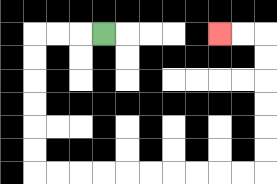{'start': '[4, 1]', 'end': '[9, 1]', 'path_directions': 'L,L,L,D,D,D,D,D,D,R,R,R,R,R,R,R,R,R,R,U,U,U,U,U,U,L,L', 'path_coordinates': '[[4, 1], [3, 1], [2, 1], [1, 1], [1, 2], [1, 3], [1, 4], [1, 5], [1, 6], [1, 7], [2, 7], [3, 7], [4, 7], [5, 7], [6, 7], [7, 7], [8, 7], [9, 7], [10, 7], [11, 7], [11, 6], [11, 5], [11, 4], [11, 3], [11, 2], [11, 1], [10, 1], [9, 1]]'}